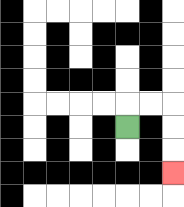{'start': '[5, 5]', 'end': '[7, 7]', 'path_directions': 'U,R,R,D,D,D', 'path_coordinates': '[[5, 5], [5, 4], [6, 4], [7, 4], [7, 5], [7, 6], [7, 7]]'}